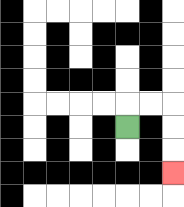{'start': '[5, 5]', 'end': '[7, 7]', 'path_directions': 'U,R,R,D,D,D', 'path_coordinates': '[[5, 5], [5, 4], [6, 4], [7, 4], [7, 5], [7, 6], [7, 7]]'}